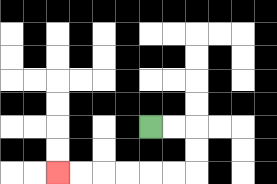{'start': '[6, 5]', 'end': '[2, 7]', 'path_directions': 'R,R,D,D,L,L,L,L,L,L', 'path_coordinates': '[[6, 5], [7, 5], [8, 5], [8, 6], [8, 7], [7, 7], [6, 7], [5, 7], [4, 7], [3, 7], [2, 7]]'}